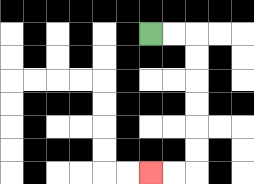{'start': '[6, 1]', 'end': '[6, 7]', 'path_directions': 'R,R,D,D,D,D,D,D,L,L', 'path_coordinates': '[[6, 1], [7, 1], [8, 1], [8, 2], [8, 3], [8, 4], [8, 5], [8, 6], [8, 7], [7, 7], [6, 7]]'}